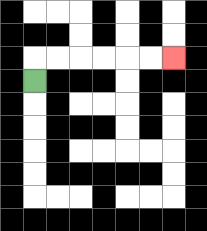{'start': '[1, 3]', 'end': '[7, 2]', 'path_directions': 'U,R,R,R,R,R,R', 'path_coordinates': '[[1, 3], [1, 2], [2, 2], [3, 2], [4, 2], [5, 2], [6, 2], [7, 2]]'}